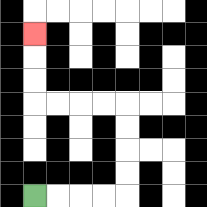{'start': '[1, 8]', 'end': '[1, 1]', 'path_directions': 'R,R,R,R,U,U,U,U,L,L,L,L,U,U,U', 'path_coordinates': '[[1, 8], [2, 8], [3, 8], [4, 8], [5, 8], [5, 7], [5, 6], [5, 5], [5, 4], [4, 4], [3, 4], [2, 4], [1, 4], [1, 3], [1, 2], [1, 1]]'}